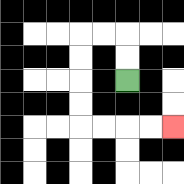{'start': '[5, 3]', 'end': '[7, 5]', 'path_directions': 'U,U,L,L,D,D,D,D,R,R,R,R', 'path_coordinates': '[[5, 3], [5, 2], [5, 1], [4, 1], [3, 1], [3, 2], [3, 3], [3, 4], [3, 5], [4, 5], [5, 5], [6, 5], [7, 5]]'}